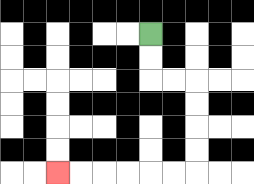{'start': '[6, 1]', 'end': '[2, 7]', 'path_directions': 'D,D,R,R,D,D,D,D,L,L,L,L,L,L', 'path_coordinates': '[[6, 1], [6, 2], [6, 3], [7, 3], [8, 3], [8, 4], [8, 5], [8, 6], [8, 7], [7, 7], [6, 7], [5, 7], [4, 7], [3, 7], [2, 7]]'}